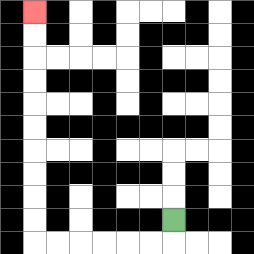{'start': '[7, 9]', 'end': '[1, 0]', 'path_directions': 'D,L,L,L,L,L,L,U,U,U,U,U,U,U,U,U,U', 'path_coordinates': '[[7, 9], [7, 10], [6, 10], [5, 10], [4, 10], [3, 10], [2, 10], [1, 10], [1, 9], [1, 8], [1, 7], [1, 6], [1, 5], [1, 4], [1, 3], [1, 2], [1, 1], [1, 0]]'}